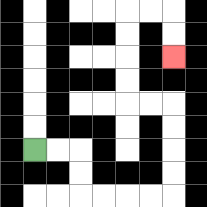{'start': '[1, 6]', 'end': '[7, 2]', 'path_directions': 'R,R,D,D,R,R,R,R,U,U,U,U,L,L,U,U,U,U,R,R,D,D', 'path_coordinates': '[[1, 6], [2, 6], [3, 6], [3, 7], [3, 8], [4, 8], [5, 8], [6, 8], [7, 8], [7, 7], [7, 6], [7, 5], [7, 4], [6, 4], [5, 4], [5, 3], [5, 2], [5, 1], [5, 0], [6, 0], [7, 0], [7, 1], [7, 2]]'}